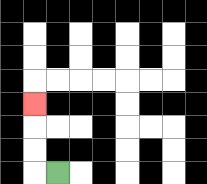{'start': '[2, 7]', 'end': '[1, 4]', 'path_directions': 'L,U,U,U', 'path_coordinates': '[[2, 7], [1, 7], [1, 6], [1, 5], [1, 4]]'}